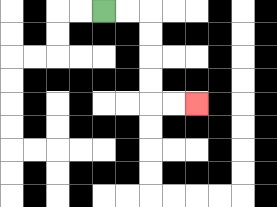{'start': '[4, 0]', 'end': '[8, 4]', 'path_directions': 'R,R,D,D,D,D,R,R', 'path_coordinates': '[[4, 0], [5, 0], [6, 0], [6, 1], [6, 2], [6, 3], [6, 4], [7, 4], [8, 4]]'}